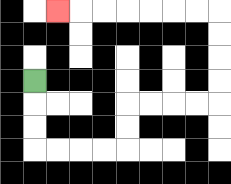{'start': '[1, 3]', 'end': '[2, 0]', 'path_directions': 'D,D,D,R,R,R,R,U,U,R,R,R,R,U,U,U,U,L,L,L,L,L,L,L', 'path_coordinates': '[[1, 3], [1, 4], [1, 5], [1, 6], [2, 6], [3, 6], [4, 6], [5, 6], [5, 5], [5, 4], [6, 4], [7, 4], [8, 4], [9, 4], [9, 3], [9, 2], [9, 1], [9, 0], [8, 0], [7, 0], [6, 0], [5, 0], [4, 0], [3, 0], [2, 0]]'}